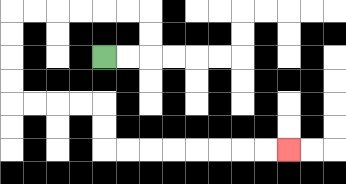{'start': '[4, 2]', 'end': '[12, 6]', 'path_directions': 'R,R,U,U,L,L,L,L,L,L,D,D,D,D,R,R,R,R,D,D,R,R,R,R,R,R,R,R', 'path_coordinates': '[[4, 2], [5, 2], [6, 2], [6, 1], [6, 0], [5, 0], [4, 0], [3, 0], [2, 0], [1, 0], [0, 0], [0, 1], [0, 2], [0, 3], [0, 4], [1, 4], [2, 4], [3, 4], [4, 4], [4, 5], [4, 6], [5, 6], [6, 6], [7, 6], [8, 6], [9, 6], [10, 6], [11, 6], [12, 6]]'}